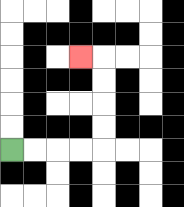{'start': '[0, 6]', 'end': '[3, 2]', 'path_directions': 'R,R,R,R,U,U,U,U,L', 'path_coordinates': '[[0, 6], [1, 6], [2, 6], [3, 6], [4, 6], [4, 5], [4, 4], [4, 3], [4, 2], [3, 2]]'}